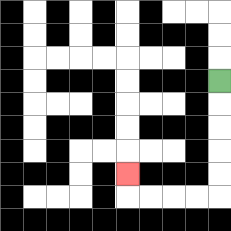{'start': '[9, 3]', 'end': '[5, 7]', 'path_directions': 'D,D,D,D,D,L,L,L,L,U', 'path_coordinates': '[[9, 3], [9, 4], [9, 5], [9, 6], [9, 7], [9, 8], [8, 8], [7, 8], [6, 8], [5, 8], [5, 7]]'}